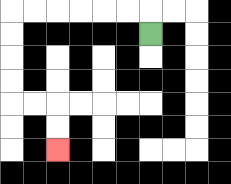{'start': '[6, 1]', 'end': '[2, 6]', 'path_directions': 'U,L,L,L,L,L,L,D,D,D,D,R,R,D,D', 'path_coordinates': '[[6, 1], [6, 0], [5, 0], [4, 0], [3, 0], [2, 0], [1, 0], [0, 0], [0, 1], [0, 2], [0, 3], [0, 4], [1, 4], [2, 4], [2, 5], [2, 6]]'}